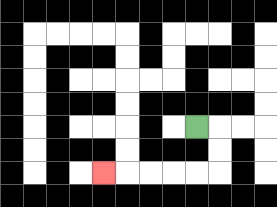{'start': '[8, 5]', 'end': '[4, 7]', 'path_directions': 'R,D,D,L,L,L,L,L', 'path_coordinates': '[[8, 5], [9, 5], [9, 6], [9, 7], [8, 7], [7, 7], [6, 7], [5, 7], [4, 7]]'}